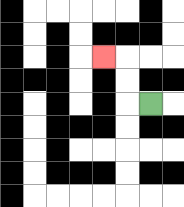{'start': '[6, 4]', 'end': '[4, 2]', 'path_directions': 'L,U,U,L', 'path_coordinates': '[[6, 4], [5, 4], [5, 3], [5, 2], [4, 2]]'}